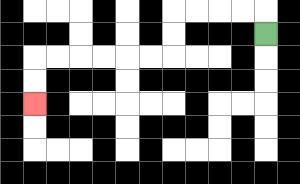{'start': '[11, 1]', 'end': '[1, 4]', 'path_directions': 'U,L,L,L,L,D,D,L,L,L,L,L,L,D,D', 'path_coordinates': '[[11, 1], [11, 0], [10, 0], [9, 0], [8, 0], [7, 0], [7, 1], [7, 2], [6, 2], [5, 2], [4, 2], [3, 2], [2, 2], [1, 2], [1, 3], [1, 4]]'}